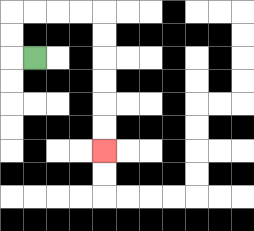{'start': '[1, 2]', 'end': '[4, 6]', 'path_directions': 'L,U,U,R,R,R,R,D,D,D,D,D,D', 'path_coordinates': '[[1, 2], [0, 2], [0, 1], [0, 0], [1, 0], [2, 0], [3, 0], [4, 0], [4, 1], [4, 2], [4, 3], [4, 4], [4, 5], [4, 6]]'}